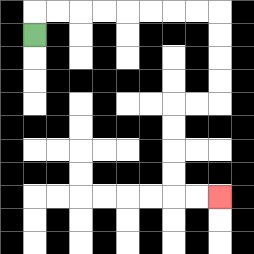{'start': '[1, 1]', 'end': '[9, 8]', 'path_directions': 'U,R,R,R,R,R,R,R,R,D,D,D,D,L,L,D,D,D,D,R,R', 'path_coordinates': '[[1, 1], [1, 0], [2, 0], [3, 0], [4, 0], [5, 0], [6, 0], [7, 0], [8, 0], [9, 0], [9, 1], [9, 2], [9, 3], [9, 4], [8, 4], [7, 4], [7, 5], [7, 6], [7, 7], [7, 8], [8, 8], [9, 8]]'}